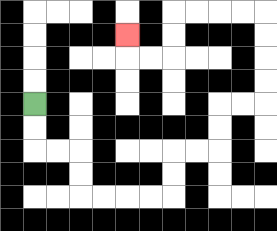{'start': '[1, 4]', 'end': '[5, 1]', 'path_directions': 'D,D,R,R,D,D,R,R,R,R,U,U,R,R,U,U,R,R,U,U,U,U,L,L,L,L,D,D,L,L,U', 'path_coordinates': '[[1, 4], [1, 5], [1, 6], [2, 6], [3, 6], [3, 7], [3, 8], [4, 8], [5, 8], [6, 8], [7, 8], [7, 7], [7, 6], [8, 6], [9, 6], [9, 5], [9, 4], [10, 4], [11, 4], [11, 3], [11, 2], [11, 1], [11, 0], [10, 0], [9, 0], [8, 0], [7, 0], [7, 1], [7, 2], [6, 2], [5, 2], [5, 1]]'}